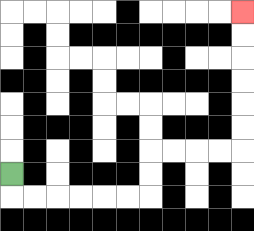{'start': '[0, 7]', 'end': '[10, 0]', 'path_directions': 'D,R,R,R,R,R,R,U,U,R,R,R,R,U,U,U,U,U,U', 'path_coordinates': '[[0, 7], [0, 8], [1, 8], [2, 8], [3, 8], [4, 8], [5, 8], [6, 8], [6, 7], [6, 6], [7, 6], [8, 6], [9, 6], [10, 6], [10, 5], [10, 4], [10, 3], [10, 2], [10, 1], [10, 0]]'}